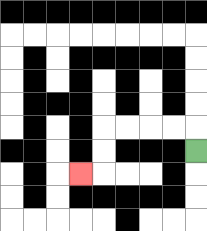{'start': '[8, 6]', 'end': '[3, 7]', 'path_directions': 'U,L,L,L,L,D,D,L', 'path_coordinates': '[[8, 6], [8, 5], [7, 5], [6, 5], [5, 5], [4, 5], [4, 6], [4, 7], [3, 7]]'}